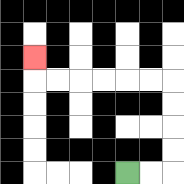{'start': '[5, 7]', 'end': '[1, 2]', 'path_directions': 'R,R,U,U,U,U,L,L,L,L,L,L,U', 'path_coordinates': '[[5, 7], [6, 7], [7, 7], [7, 6], [7, 5], [7, 4], [7, 3], [6, 3], [5, 3], [4, 3], [3, 3], [2, 3], [1, 3], [1, 2]]'}